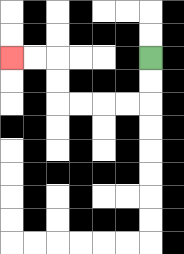{'start': '[6, 2]', 'end': '[0, 2]', 'path_directions': 'D,D,L,L,L,L,U,U,L,L', 'path_coordinates': '[[6, 2], [6, 3], [6, 4], [5, 4], [4, 4], [3, 4], [2, 4], [2, 3], [2, 2], [1, 2], [0, 2]]'}